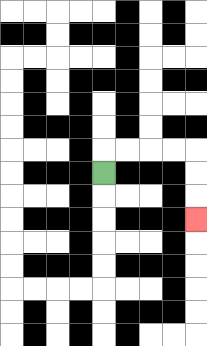{'start': '[4, 7]', 'end': '[8, 9]', 'path_directions': 'U,R,R,R,R,D,D,D', 'path_coordinates': '[[4, 7], [4, 6], [5, 6], [6, 6], [7, 6], [8, 6], [8, 7], [8, 8], [8, 9]]'}